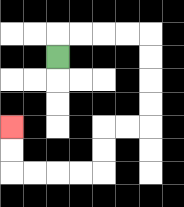{'start': '[2, 2]', 'end': '[0, 5]', 'path_directions': 'U,R,R,R,R,D,D,D,D,L,L,D,D,L,L,L,L,U,U', 'path_coordinates': '[[2, 2], [2, 1], [3, 1], [4, 1], [5, 1], [6, 1], [6, 2], [6, 3], [6, 4], [6, 5], [5, 5], [4, 5], [4, 6], [4, 7], [3, 7], [2, 7], [1, 7], [0, 7], [0, 6], [0, 5]]'}